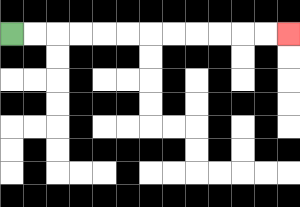{'start': '[0, 1]', 'end': '[12, 1]', 'path_directions': 'R,R,R,R,R,R,R,R,R,R,R,R', 'path_coordinates': '[[0, 1], [1, 1], [2, 1], [3, 1], [4, 1], [5, 1], [6, 1], [7, 1], [8, 1], [9, 1], [10, 1], [11, 1], [12, 1]]'}